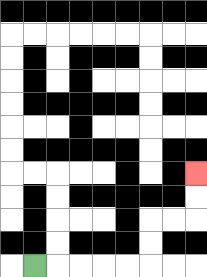{'start': '[1, 11]', 'end': '[8, 7]', 'path_directions': 'R,R,R,R,R,U,U,R,R,U,U', 'path_coordinates': '[[1, 11], [2, 11], [3, 11], [4, 11], [5, 11], [6, 11], [6, 10], [6, 9], [7, 9], [8, 9], [8, 8], [8, 7]]'}